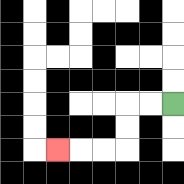{'start': '[7, 4]', 'end': '[2, 6]', 'path_directions': 'L,L,D,D,L,L,L', 'path_coordinates': '[[7, 4], [6, 4], [5, 4], [5, 5], [5, 6], [4, 6], [3, 6], [2, 6]]'}